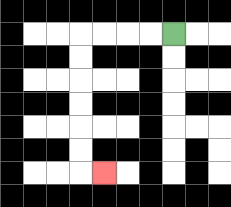{'start': '[7, 1]', 'end': '[4, 7]', 'path_directions': 'L,L,L,L,D,D,D,D,D,D,R', 'path_coordinates': '[[7, 1], [6, 1], [5, 1], [4, 1], [3, 1], [3, 2], [3, 3], [3, 4], [3, 5], [3, 6], [3, 7], [4, 7]]'}